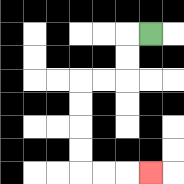{'start': '[6, 1]', 'end': '[6, 7]', 'path_directions': 'L,D,D,L,L,D,D,D,D,R,R,R', 'path_coordinates': '[[6, 1], [5, 1], [5, 2], [5, 3], [4, 3], [3, 3], [3, 4], [3, 5], [3, 6], [3, 7], [4, 7], [5, 7], [6, 7]]'}